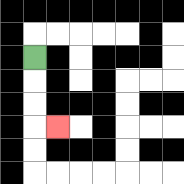{'start': '[1, 2]', 'end': '[2, 5]', 'path_directions': 'D,D,D,R', 'path_coordinates': '[[1, 2], [1, 3], [1, 4], [1, 5], [2, 5]]'}